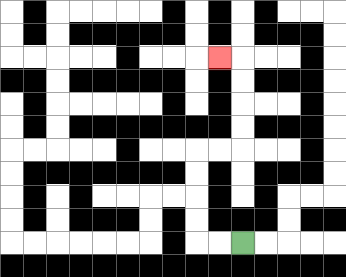{'start': '[10, 10]', 'end': '[9, 2]', 'path_directions': 'L,L,U,U,U,U,R,R,U,U,U,U,L', 'path_coordinates': '[[10, 10], [9, 10], [8, 10], [8, 9], [8, 8], [8, 7], [8, 6], [9, 6], [10, 6], [10, 5], [10, 4], [10, 3], [10, 2], [9, 2]]'}